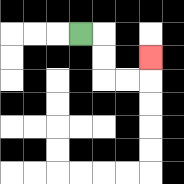{'start': '[3, 1]', 'end': '[6, 2]', 'path_directions': 'R,D,D,R,R,U', 'path_coordinates': '[[3, 1], [4, 1], [4, 2], [4, 3], [5, 3], [6, 3], [6, 2]]'}